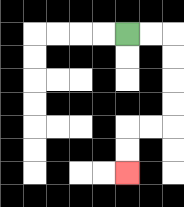{'start': '[5, 1]', 'end': '[5, 7]', 'path_directions': 'R,R,D,D,D,D,L,L,D,D', 'path_coordinates': '[[5, 1], [6, 1], [7, 1], [7, 2], [7, 3], [7, 4], [7, 5], [6, 5], [5, 5], [5, 6], [5, 7]]'}